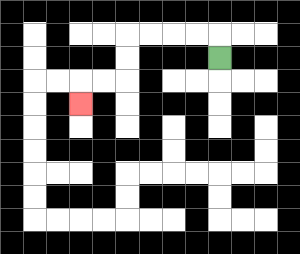{'start': '[9, 2]', 'end': '[3, 4]', 'path_directions': 'U,L,L,L,L,D,D,L,L,D', 'path_coordinates': '[[9, 2], [9, 1], [8, 1], [7, 1], [6, 1], [5, 1], [5, 2], [5, 3], [4, 3], [3, 3], [3, 4]]'}